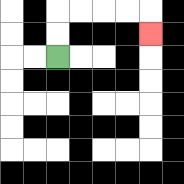{'start': '[2, 2]', 'end': '[6, 1]', 'path_directions': 'U,U,R,R,R,R,D', 'path_coordinates': '[[2, 2], [2, 1], [2, 0], [3, 0], [4, 0], [5, 0], [6, 0], [6, 1]]'}